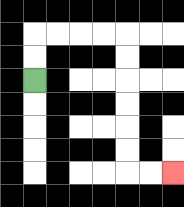{'start': '[1, 3]', 'end': '[7, 7]', 'path_directions': 'U,U,R,R,R,R,D,D,D,D,D,D,R,R', 'path_coordinates': '[[1, 3], [1, 2], [1, 1], [2, 1], [3, 1], [4, 1], [5, 1], [5, 2], [5, 3], [5, 4], [5, 5], [5, 6], [5, 7], [6, 7], [7, 7]]'}